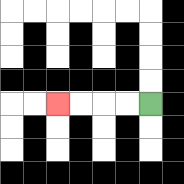{'start': '[6, 4]', 'end': '[2, 4]', 'path_directions': 'L,L,L,L', 'path_coordinates': '[[6, 4], [5, 4], [4, 4], [3, 4], [2, 4]]'}